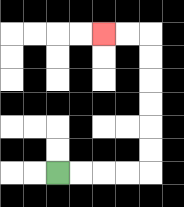{'start': '[2, 7]', 'end': '[4, 1]', 'path_directions': 'R,R,R,R,U,U,U,U,U,U,L,L', 'path_coordinates': '[[2, 7], [3, 7], [4, 7], [5, 7], [6, 7], [6, 6], [6, 5], [6, 4], [6, 3], [6, 2], [6, 1], [5, 1], [4, 1]]'}